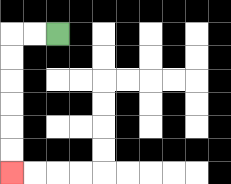{'start': '[2, 1]', 'end': '[0, 7]', 'path_directions': 'L,L,D,D,D,D,D,D', 'path_coordinates': '[[2, 1], [1, 1], [0, 1], [0, 2], [0, 3], [0, 4], [0, 5], [0, 6], [0, 7]]'}